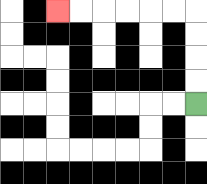{'start': '[8, 4]', 'end': '[2, 0]', 'path_directions': 'U,U,U,U,L,L,L,L,L,L', 'path_coordinates': '[[8, 4], [8, 3], [8, 2], [8, 1], [8, 0], [7, 0], [6, 0], [5, 0], [4, 0], [3, 0], [2, 0]]'}